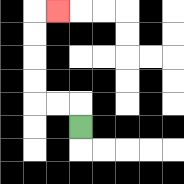{'start': '[3, 5]', 'end': '[2, 0]', 'path_directions': 'U,L,L,U,U,U,U,R', 'path_coordinates': '[[3, 5], [3, 4], [2, 4], [1, 4], [1, 3], [1, 2], [1, 1], [1, 0], [2, 0]]'}